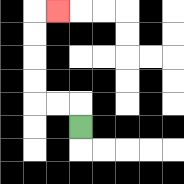{'start': '[3, 5]', 'end': '[2, 0]', 'path_directions': 'U,L,L,U,U,U,U,R', 'path_coordinates': '[[3, 5], [3, 4], [2, 4], [1, 4], [1, 3], [1, 2], [1, 1], [1, 0], [2, 0]]'}